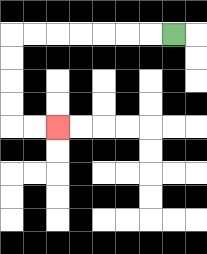{'start': '[7, 1]', 'end': '[2, 5]', 'path_directions': 'L,L,L,L,L,L,L,D,D,D,D,R,R', 'path_coordinates': '[[7, 1], [6, 1], [5, 1], [4, 1], [3, 1], [2, 1], [1, 1], [0, 1], [0, 2], [0, 3], [0, 4], [0, 5], [1, 5], [2, 5]]'}